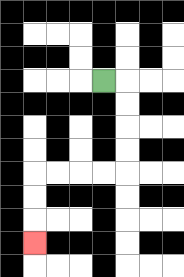{'start': '[4, 3]', 'end': '[1, 10]', 'path_directions': 'R,D,D,D,D,L,L,L,L,D,D,D', 'path_coordinates': '[[4, 3], [5, 3], [5, 4], [5, 5], [5, 6], [5, 7], [4, 7], [3, 7], [2, 7], [1, 7], [1, 8], [1, 9], [1, 10]]'}